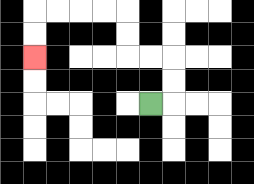{'start': '[6, 4]', 'end': '[1, 2]', 'path_directions': 'R,U,U,L,L,U,U,L,L,L,L,D,D', 'path_coordinates': '[[6, 4], [7, 4], [7, 3], [7, 2], [6, 2], [5, 2], [5, 1], [5, 0], [4, 0], [3, 0], [2, 0], [1, 0], [1, 1], [1, 2]]'}